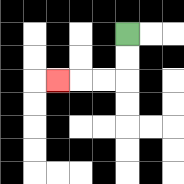{'start': '[5, 1]', 'end': '[2, 3]', 'path_directions': 'D,D,L,L,L', 'path_coordinates': '[[5, 1], [5, 2], [5, 3], [4, 3], [3, 3], [2, 3]]'}